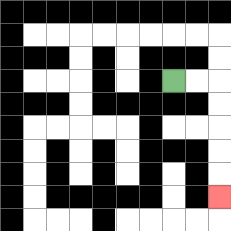{'start': '[7, 3]', 'end': '[9, 8]', 'path_directions': 'R,R,D,D,D,D,D', 'path_coordinates': '[[7, 3], [8, 3], [9, 3], [9, 4], [9, 5], [9, 6], [9, 7], [9, 8]]'}